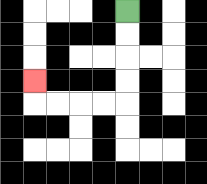{'start': '[5, 0]', 'end': '[1, 3]', 'path_directions': 'D,D,D,D,L,L,L,L,U', 'path_coordinates': '[[5, 0], [5, 1], [5, 2], [5, 3], [5, 4], [4, 4], [3, 4], [2, 4], [1, 4], [1, 3]]'}